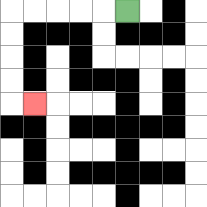{'start': '[5, 0]', 'end': '[1, 4]', 'path_directions': 'L,L,L,L,L,D,D,D,D,R', 'path_coordinates': '[[5, 0], [4, 0], [3, 0], [2, 0], [1, 0], [0, 0], [0, 1], [0, 2], [0, 3], [0, 4], [1, 4]]'}